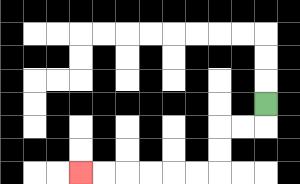{'start': '[11, 4]', 'end': '[3, 7]', 'path_directions': 'D,L,L,D,D,L,L,L,L,L,L', 'path_coordinates': '[[11, 4], [11, 5], [10, 5], [9, 5], [9, 6], [9, 7], [8, 7], [7, 7], [6, 7], [5, 7], [4, 7], [3, 7]]'}